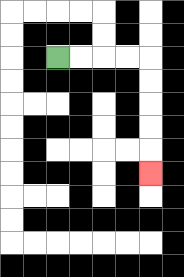{'start': '[2, 2]', 'end': '[6, 7]', 'path_directions': 'R,R,R,R,D,D,D,D,D', 'path_coordinates': '[[2, 2], [3, 2], [4, 2], [5, 2], [6, 2], [6, 3], [6, 4], [6, 5], [6, 6], [6, 7]]'}